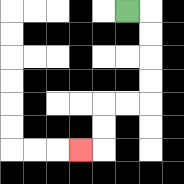{'start': '[5, 0]', 'end': '[3, 6]', 'path_directions': 'R,D,D,D,D,L,L,D,D,L', 'path_coordinates': '[[5, 0], [6, 0], [6, 1], [6, 2], [6, 3], [6, 4], [5, 4], [4, 4], [4, 5], [4, 6], [3, 6]]'}